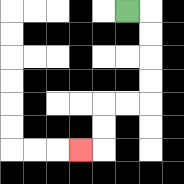{'start': '[5, 0]', 'end': '[3, 6]', 'path_directions': 'R,D,D,D,D,L,L,D,D,L', 'path_coordinates': '[[5, 0], [6, 0], [6, 1], [6, 2], [6, 3], [6, 4], [5, 4], [4, 4], [4, 5], [4, 6], [3, 6]]'}